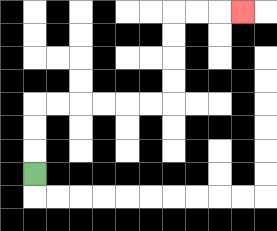{'start': '[1, 7]', 'end': '[10, 0]', 'path_directions': 'U,U,U,R,R,R,R,R,R,U,U,U,U,R,R,R', 'path_coordinates': '[[1, 7], [1, 6], [1, 5], [1, 4], [2, 4], [3, 4], [4, 4], [5, 4], [6, 4], [7, 4], [7, 3], [7, 2], [7, 1], [7, 0], [8, 0], [9, 0], [10, 0]]'}